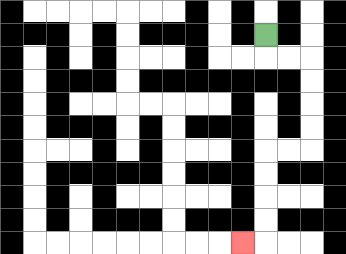{'start': '[11, 1]', 'end': '[10, 10]', 'path_directions': 'D,R,R,D,D,D,D,L,L,D,D,D,D,L', 'path_coordinates': '[[11, 1], [11, 2], [12, 2], [13, 2], [13, 3], [13, 4], [13, 5], [13, 6], [12, 6], [11, 6], [11, 7], [11, 8], [11, 9], [11, 10], [10, 10]]'}